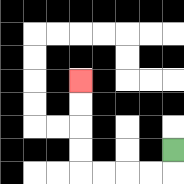{'start': '[7, 6]', 'end': '[3, 3]', 'path_directions': 'D,L,L,L,L,U,U,U,U', 'path_coordinates': '[[7, 6], [7, 7], [6, 7], [5, 7], [4, 7], [3, 7], [3, 6], [3, 5], [3, 4], [3, 3]]'}